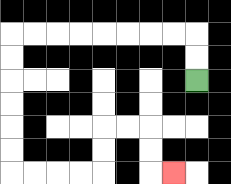{'start': '[8, 3]', 'end': '[7, 7]', 'path_directions': 'U,U,L,L,L,L,L,L,L,L,D,D,D,D,D,D,R,R,R,R,U,U,R,R,D,D,R', 'path_coordinates': '[[8, 3], [8, 2], [8, 1], [7, 1], [6, 1], [5, 1], [4, 1], [3, 1], [2, 1], [1, 1], [0, 1], [0, 2], [0, 3], [0, 4], [0, 5], [0, 6], [0, 7], [1, 7], [2, 7], [3, 7], [4, 7], [4, 6], [4, 5], [5, 5], [6, 5], [6, 6], [6, 7], [7, 7]]'}